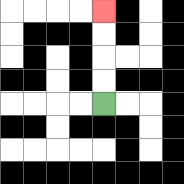{'start': '[4, 4]', 'end': '[4, 0]', 'path_directions': 'U,U,U,U', 'path_coordinates': '[[4, 4], [4, 3], [4, 2], [4, 1], [4, 0]]'}